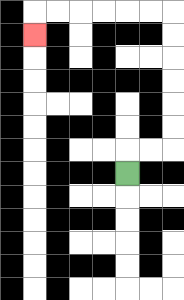{'start': '[5, 7]', 'end': '[1, 1]', 'path_directions': 'U,R,R,U,U,U,U,U,U,L,L,L,L,L,L,D', 'path_coordinates': '[[5, 7], [5, 6], [6, 6], [7, 6], [7, 5], [7, 4], [7, 3], [7, 2], [7, 1], [7, 0], [6, 0], [5, 0], [4, 0], [3, 0], [2, 0], [1, 0], [1, 1]]'}